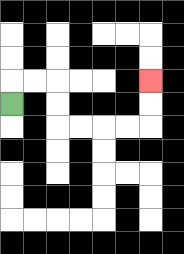{'start': '[0, 4]', 'end': '[6, 3]', 'path_directions': 'U,R,R,D,D,R,R,R,R,U,U', 'path_coordinates': '[[0, 4], [0, 3], [1, 3], [2, 3], [2, 4], [2, 5], [3, 5], [4, 5], [5, 5], [6, 5], [6, 4], [6, 3]]'}